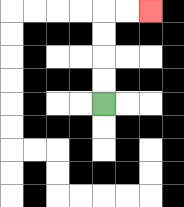{'start': '[4, 4]', 'end': '[6, 0]', 'path_directions': 'U,U,U,U,R,R', 'path_coordinates': '[[4, 4], [4, 3], [4, 2], [4, 1], [4, 0], [5, 0], [6, 0]]'}